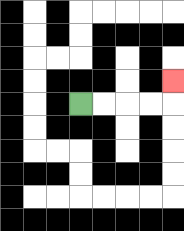{'start': '[3, 4]', 'end': '[7, 3]', 'path_directions': 'R,R,R,R,U', 'path_coordinates': '[[3, 4], [4, 4], [5, 4], [6, 4], [7, 4], [7, 3]]'}